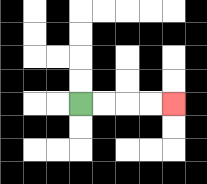{'start': '[3, 4]', 'end': '[7, 4]', 'path_directions': 'R,R,R,R', 'path_coordinates': '[[3, 4], [4, 4], [5, 4], [6, 4], [7, 4]]'}